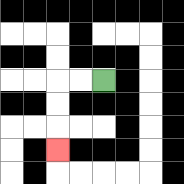{'start': '[4, 3]', 'end': '[2, 6]', 'path_directions': 'L,L,D,D,D', 'path_coordinates': '[[4, 3], [3, 3], [2, 3], [2, 4], [2, 5], [2, 6]]'}